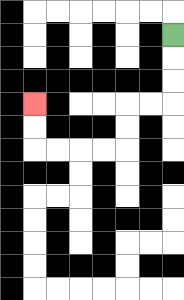{'start': '[7, 1]', 'end': '[1, 4]', 'path_directions': 'D,D,D,L,L,D,D,L,L,L,L,U,U', 'path_coordinates': '[[7, 1], [7, 2], [7, 3], [7, 4], [6, 4], [5, 4], [5, 5], [5, 6], [4, 6], [3, 6], [2, 6], [1, 6], [1, 5], [1, 4]]'}